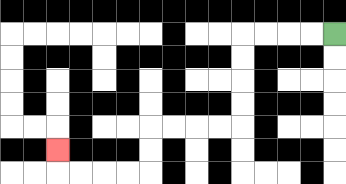{'start': '[14, 1]', 'end': '[2, 6]', 'path_directions': 'L,L,L,L,D,D,D,D,L,L,L,L,D,D,L,L,L,L,U', 'path_coordinates': '[[14, 1], [13, 1], [12, 1], [11, 1], [10, 1], [10, 2], [10, 3], [10, 4], [10, 5], [9, 5], [8, 5], [7, 5], [6, 5], [6, 6], [6, 7], [5, 7], [4, 7], [3, 7], [2, 7], [2, 6]]'}